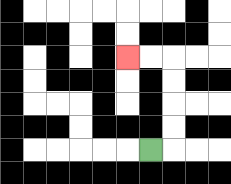{'start': '[6, 6]', 'end': '[5, 2]', 'path_directions': 'R,U,U,U,U,L,L', 'path_coordinates': '[[6, 6], [7, 6], [7, 5], [7, 4], [7, 3], [7, 2], [6, 2], [5, 2]]'}